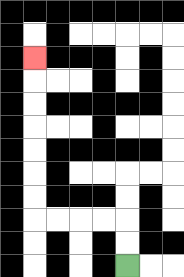{'start': '[5, 11]', 'end': '[1, 2]', 'path_directions': 'U,U,L,L,L,L,U,U,U,U,U,U,U', 'path_coordinates': '[[5, 11], [5, 10], [5, 9], [4, 9], [3, 9], [2, 9], [1, 9], [1, 8], [1, 7], [1, 6], [1, 5], [1, 4], [1, 3], [1, 2]]'}